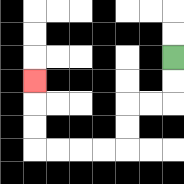{'start': '[7, 2]', 'end': '[1, 3]', 'path_directions': 'D,D,L,L,D,D,L,L,L,L,U,U,U', 'path_coordinates': '[[7, 2], [7, 3], [7, 4], [6, 4], [5, 4], [5, 5], [5, 6], [4, 6], [3, 6], [2, 6], [1, 6], [1, 5], [1, 4], [1, 3]]'}